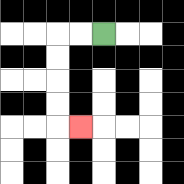{'start': '[4, 1]', 'end': '[3, 5]', 'path_directions': 'L,L,D,D,D,D,R', 'path_coordinates': '[[4, 1], [3, 1], [2, 1], [2, 2], [2, 3], [2, 4], [2, 5], [3, 5]]'}